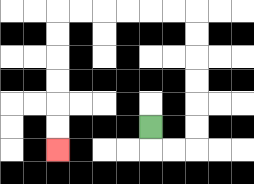{'start': '[6, 5]', 'end': '[2, 6]', 'path_directions': 'D,R,R,U,U,U,U,U,U,L,L,L,L,L,L,D,D,D,D,D,D', 'path_coordinates': '[[6, 5], [6, 6], [7, 6], [8, 6], [8, 5], [8, 4], [8, 3], [8, 2], [8, 1], [8, 0], [7, 0], [6, 0], [5, 0], [4, 0], [3, 0], [2, 0], [2, 1], [2, 2], [2, 3], [2, 4], [2, 5], [2, 6]]'}